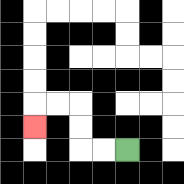{'start': '[5, 6]', 'end': '[1, 5]', 'path_directions': 'L,L,U,U,L,L,D', 'path_coordinates': '[[5, 6], [4, 6], [3, 6], [3, 5], [3, 4], [2, 4], [1, 4], [1, 5]]'}